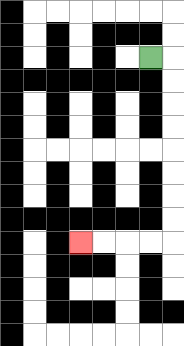{'start': '[6, 2]', 'end': '[3, 10]', 'path_directions': 'R,D,D,D,D,D,D,D,D,L,L,L,L', 'path_coordinates': '[[6, 2], [7, 2], [7, 3], [7, 4], [7, 5], [7, 6], [7, 7], [7, 8], [7, 9], [7, 10], [6, 10], [5, 10], [4, 10], [3, 10]]'}